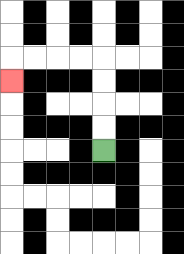{'start': '[4, 6]', 'end': '[0, 3]', 'path_directions': 'U,U,U,U,L,L,L,L,D', 'path_coordinates': '[[4, 6], [4, 5], [4, 4], [4, 3], [4, 2], [3, 2], [2, 2], [1, 2], [0, 2], [0, 3]]'}